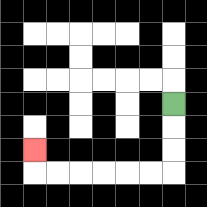{'start': '[7, 4]', 'end': '[1, 6]', 'path_directions': 'D,D,D,L,L,L,L,L,L,U', 'path_coordinates': '[[7, 4], [7, 5], [7, 6], [7, 7], [6, 7], [5, 7], [4, 7], [3, 7], [2, 7], [1, 7], [1, 6]]'}